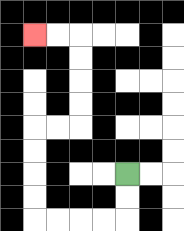{'start': '[5, 7]', 'end': '[1, 1]', 'path_directions': 'D,D,L,L,L,L,U,U,U,U,R,R,U,U,U,U,L,L', 'path_coordinates': '[[5, 7], [5, 8], [5, 9], [4, 9], [3, 9], [2, 9], [1, 9], [1, 8], [1, 7], [1, 6], [1, 5], [2, 5], [3, 5], [3, 4], [3, 3], [3, 2], [3, 1], [2, 1], [1, 1]]'}